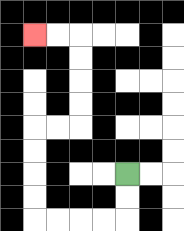{'start': '[5, 7]', 'end': '[1, 1]', 'path_directions': 'D,D,L,L,L,L,U,U,U,U,R,R,U,U,U,U,L,L', 'path_coordinates': '[[5, 7], [5, 8], [5, 9], [4, 9], [3, 9], [2, 9], [1, 9], [1, 8], [1, 7], [1, 6], [1, 5], [2, 5], [3, 5], [3, 4], [3, 3], [3, 2], [3, 1], [2, 1], [1, 1]]'}